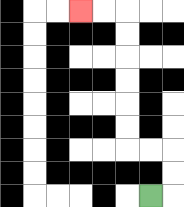{'start': '[6, 8]', 'end': '[3, 0]', 'path_directions': 'R,U,U,L,L,U,U,U,U,U,U,L,L', 'path_coordinates': '[[6, 8], [7, 8], [7, 7], [7, 6], [6, 6], [5, 6], [5, 5], [5, 4], [5, 3], [5, 2], [5, 1], [5, 0], [4, 0], [3, 0]]'}